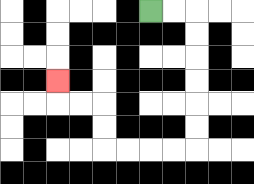{'start': '[6, 0]', 'end': '[2, 3]', 'path_directions': 'R,R,D,D,D,D,D,D,L,L,L,L,U,U,L,L,U', 'path_coordinates': '[[6, 0], [7, 0], [8, 0], [8, 1], [8, 2], [8, 3], [8, 4], [8, 5], [8, 6], [7, 6], [6, 6], [5, 6], [4, 6], [4, 5], [4, 4], [3, 4], [2, 4], [2, 3]]'}